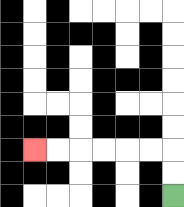{'start': '[7, 8]', 'end': '[1, 6]', 'path_directions': 'U,U,L,L,L,L,L,L', 'path_coordinates': '[[7, 8], [7, 7], [7, 6], [6, 6], [5, 6], [4, 6], [3, 6], [2, 6], [1, 6]]'}